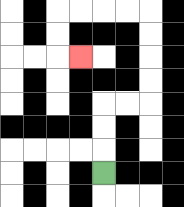{'start': '[4, 7]', 'end': '[3, 2]', 'path_directions': 'U,U,U,R,R,U,U,U,U,L,L,L,L,D,D,R', 'path_coordinates': '[[4, 7], [4, 6], [4, 5], [4, 4], [5, 4], [6, 4], [6, 3], [6, 2], [6, 1], [6, 0], [5, 0], [4, 0], [3, 0], [2, 0], [2, 1], [2, 2], [3, 2]]'}